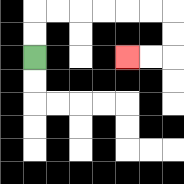{'start': '[1, 2]', 'end': '[5, 2]', 'path_directions': 'U,U,R,R,R,R,R,R,D,D,L,L', 'path_coordinates': '[[1, 2], [1, 1], [1, 0], [2, 0], [3, 0], [4, 0], [5, 0], [6, 0], [7, 0], [7, 1], [7, 2], [6, 2], [5, 2]]'}